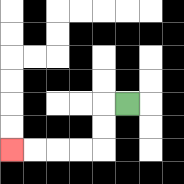{'start': '[5, 4]', 'end': '[0, 6]', 'path_directions': 'L,D,D,L,L,L,L', 'path_coordinates': '[[5, 4], [4, 4], [4, 5], [4, 6], [3, 6], [2, 6], [1, 6], [0, 6]]'}